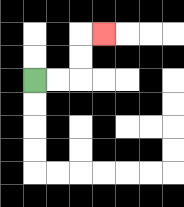{'start': '[1, 3]', 'end': '[4, 1]', 'path_directions': 'R,R,U,U,R', 'path_coordinates': '[[1, 3], [2, 3], [3, 3], [3, 2], [3, 1], [4, 1]]'}